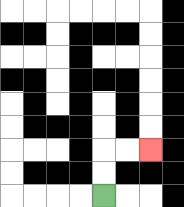{'start': '[4, 8]', 'end': '[6, 6]', 'path_directions': 'U,U,R,R', 'path_coordinates': '[[4, 8], [4, 7], [4, 6], [5, 6], [6, 6]]'}